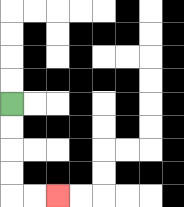{'start': '[0, 4]', 'end': '[2, 8]', 'path_directions': 'D,D,D,D,R,R', 'path_coordinates': '[[0, 4], [0, 5], [0, 6], [0, 7], [0, 8], [1, 8], [2, 8]]'}